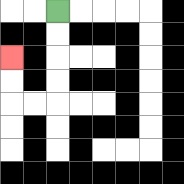{'start': '[2, 0]', 'end': '[0, 2]', 'path_directions': 'D,D,D,D,L,L,U,U', 'path_coordinates': '[[2, 0], [2, 1], [2, 2], [2, 3], [2, 4], [1, 4], [0, 4], [0, 3], [0, 2]]'}